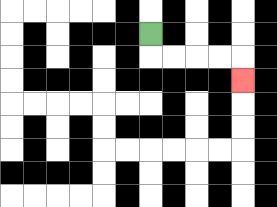{'start': '[6, 1]', 'end': '[10, 3]', 'path_directions': 'D,R,R,R,R,D', 'path_coordinates': '[[6, 1], [6, 2], [7, 2], [8, 2], [9, 2], [10, 2], [10, 3]]'}